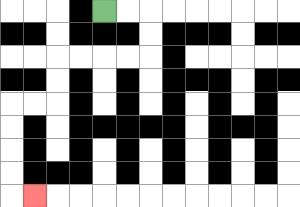{'start': '[4, 0]', 'end': '[1, 8]', 'path_directions': 'R,R,D,D,L,L,L,L,D,D,L,L,D,D,D,D,R', 'path_coordinates': '[[4, 0], [5, 0], [6, 0], [6, 1], [6, 2], [5, 2], [4, 2], [3, 2], [2, 2], [2, 3], [2, 4], [1, 4], [0, 4], [0, 5], [0, 6], [0, 7], [0, 8], [1, 8]]'}